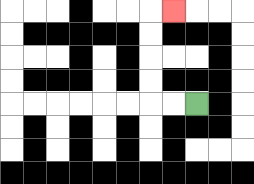{'start': '[8, 4]', 'end': '[7, 0]', 'path_directions': 'L,L,U,U,U,U,R', 'path_coordinates': '[[8, 4], [7, 4], [6, 4], [6, 3], [6, 2], [6, 1], [6, 0], [7, 0]]'}